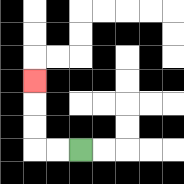{'start': '[3, 6]', 'end': '[1, 3]', 'path_directions': 'L,L,U,U,U', 'path_coordinates': '[[3, 6], [2, 6], [1, 6], [1, 5], [1, 4], [1, 3]]'}